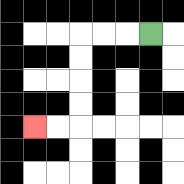{'start': '[6, 1]', 'end': '[1, 5]', 'path_directions': 'L,L,L,D,D,D,D,L,L', 'path_coordinates': '[[6, 1], [5, 1], [4, 1], [3, 1], [3, 2], [3, 3], [3, 4], [3, 5], [2, 5], [1, 5]]'}